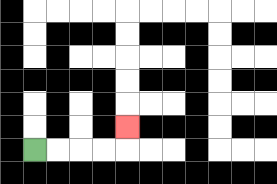{'start': '[1, 6]', 'end': '[5, 5]', 'path_directions': 'R,R,R,R,U', 'path_coordinates': '[[1, 6], [2, 6], [3, 6], [4, 6], [5, 6], [5, 5]]'}